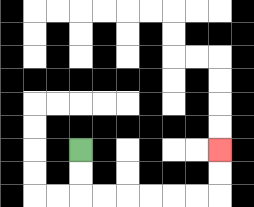{'start': '[3, 6]', 'end': '[9, 6]', 'path_directions': 'D,D,R,R,R,R,R,R,U,U', 'path_coordinates': '[[3, 6], [3, 7], [3, 8], [4, 8], [5, 8], [6, 8], [7, 8], [8, 8], [9, 8], [9, 7], [9, 6]]'}